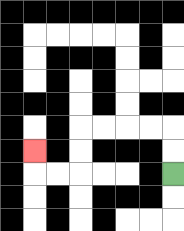{'start': '[7, 7]', 'end': '[1, 6]', 'path_directions': 'U,U,L,L,L,L,D,D,L,L,U', 'path_coordinates': '[[7, 7], [7, 6], [7, 5], [6, 5], [5, 5], [4, 5], [3, 5], [3, 6], [3, 7], [2, 7], [1, 7], [1, 6]]'}